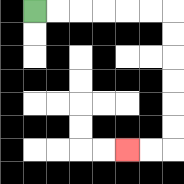{'start': '[1, 0]', 'end': '[5, 6]', 'path_directions': 'R,R,R,R,R,R,D,D,D,D,D,D,L,L', 'path_coordinates': '[[1, 0], [2, 0], [3, 0], [4, 0], [5, 0], [6, 0], [7, 0], [7, 1], [7, 2], [7, 3], [7, 4], [7, 5], [7, 6], [6, 6], [5, 6]]'}